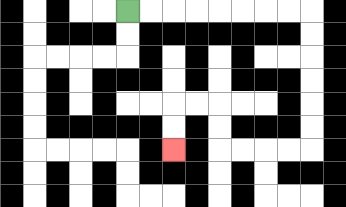{'start': '[5, 0]', 'end': '[7, 6]', 'path_directions': 'R,R,R,R,R,R,R,R,D,D,D,D,D,D,L,L,L,L,U,U,L,L,D,D', 'path_coordinates': '[[5, 0], [6, 0], [7, 0], [8, 0], [9, 0], [10, 0], [11, 0], [12, 0], [13, 0], [13, 1], [13, 2], [13, 3], [13, 4], [13, 5], [13, 6], [12, 6], [11, 6], [10, 6], [9, 6], [9, 5], [9, 4], [8, 4], [7, 4], [7, 5], [7, 6]]'}